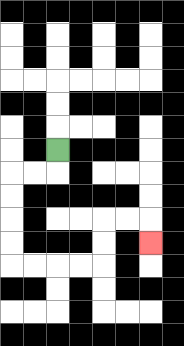{'start': '[2, 6]', 'end': '[6, 10]', 'path_directions': 'D,L,L,D,D,D,D,R,R,R,R,U,U,R,R,D', 'path_coordinates': '[[2, 6], [2, 7], [1, 7], [0, 7], [0, 8], [0, 9], [0, 10], [0, 11], [1, 11], [2, 11], [3, 11], [4, 11], [4, 10], [4, 9], [5, 9], [6, 9], [6, 10]]'}